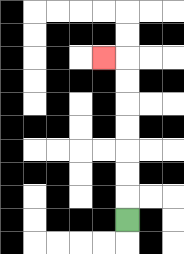{'start': '[5, 9]', 'end': '[4, 2]', 'path_directions': 'U,U,U,U,U,U,U,L', 'path_coordinates': '[[5, 9], [5, 8], [5, 7], [5, 6], [5, 5], [5, 4], [5, 3], [5, 2], [4, 2]]'}